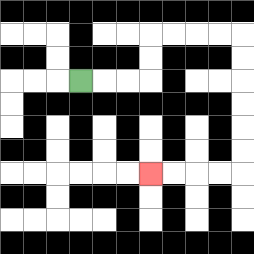{'start': '[3, 3]', 'end': '[6, 7]', 'path_directions': 'R,R,R,U,U,R,R,R,R,D,D,D,D,D,D,L,L,L,L', 'path_coordinates': '[[3, 3], [4, 3], [5, 3], [6, 3], [6, 2], [6, 1], [7, 1], [8, 1], [9, 1], [10, 1], [10, 2], [10, 3], [10, 4], [10, 5], [10, 6], [10, 7], [9, 7], [8, 7], [7, 7], [6, 7]]'}